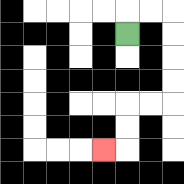{'start': '[5, 1]', 'end': '[4, 6]', 'path_directions': 'U,R,R,D,D,D,D,L,L,D,D,L', 'path_coordinates': '[[5, 1], [5, 0], [6, 0], [7, 0], [7, 1], [7, 2], [7, 3], [7, 4], [6, 4], [5, 4], [5, 5], [5, 6], [4, 6]]'}